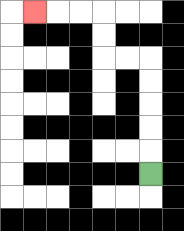{'start': '[6, 7]', 'end': '[1, 0]', 'path_directions': 'U,U,U,U,U,L,L,U,U,L,L,L', 'path_coordinates': '[[6, 7], [6, 6], [6, 5], [6, 4], [6, 3], [6, 2], [5, 2], [4, 2], [4, 1], [4, 0], [3, 0], [2, 0], [1, 0]]'}